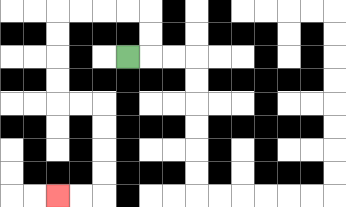{'start': '[5, 2]', 'end': '[2, 8]', 'path_directions': 'R,U,U,L,L,L,L,D,D,D,D,R,R,D,D,D,D,L,L', 'path_coordinates': '[[5, 2], [6, 2], [6, 1], [6, 0], [5, 0], [4, 0], [3, 0], [2, 0], [2, 1], [2, 2], [2, 3], [2, 4], [3, 4], [4, 4], [4, 5], [4, 6], [4, 7], [4, 8], [3, 8], [2, 8]]'}